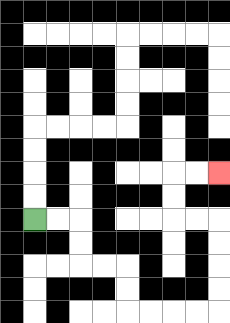{'start': '[1, 9]', 'end': '[9, 7]', 'path_directions': 'R,R,D,D,R,R,D,D,R,R,R,R,U,U,U,U,L,L,U,U,R,R', 'path_coordinates': '[[1, 9], [2, 9], [3, 9], [3, 10], [3, 11], [4, 11], [5, 11], [5, 12], [5, 13], [6, 13], [7, 13], [8, 13], [9, 13], [9, 12], [9, 11], [9, 10], [9, 9], [8, 9], [7, 9], [7, 8], [7, 7], [8, 7], [9, 7]]'}